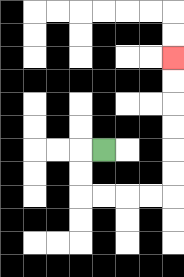{'start': '[4, 6]', 'end': '[7, 2]', 'path_directions': 'L,D,D,R,R,R,R,U,U,U,U,U,U', 'path_coordinates': '[[4, 6], [3, 6], [3, 7], [3, 8], [4, 8], [5, 8], [6, 8], [7, 8], [7, 7], [7, 6], [7, 5], [7, 4], [7, 3], [7, 2]]'}